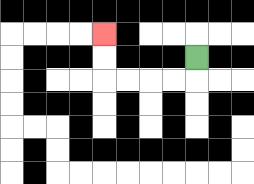{'start': '[8, 2]', 'end': '[4, 1]', 'path_directions': 'D,L,L,L,L,U,U', 'path_coordinates': '[[8, 2], [8, 3], [7, 3], [6, 3], [5, 3], [4, 3], [4, 2], [4, 1]]'}